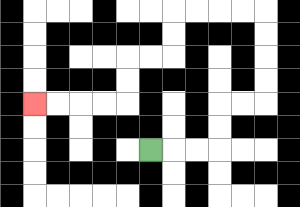{'start': '[6, 6]', 'end': '[1, 4]', 'path_directions': 'R,R,R,U,U,R,R,U,U,U,U,L,L,L,L,D,D,L,L,D,D,L,L,L,L', 'path_coordinates': '[[6, 6], [7, 6], [8, 6], [9, 6], [9, 5], [9, 4], [10, 4], [11, 4], [11, 3], [11, 2], [11, 1], [11, 0], [10, 0], [9, 0], [8, 0], [7, 0], [7, 1], [7, 2], [6, 2], [5, 2], [5, 3], [5, 4], [4, 4], [3, 4], [2, 4], [1, 4]]'}